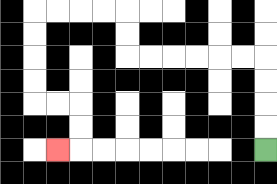{'start': '[11, 6]', 'end': '[2, 6]', 'path_directions': 'U,U,U,U,L,L,L,L,L,L,U,U,L,L,L,L,D,D,D,D,R,R,D,D,L', 'path_coordinates': '[[11, 6], [11, 5], [11, 4], [11, 3], [11, 2], [10, 2], [9, 2], [8, 2], [7, 2], [6, 2], [5, 2], [5, 1], [5, 0], [4, 0], [3, 0], [2, 0], [1, 0], [1, 1], [1, 2], [1, 3], [1, 4], [2, 4], [3, 4], [3, 5], [3, 6], [2, 6]]'}